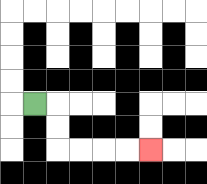{'start': '[1, 4]', 'end': '[6, 6]', 'path_directions': 'R,D,D,R,R,R,R', 'path_coordinates': '[[1, 4], [2, 4], [2, 5], [2, 6], [3, 6], [4, 6], [5, 6], [6, 6]]'}